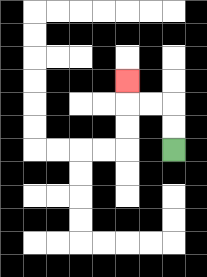{'start': '[7, 6]', 'end': '[5, 3]', 'path_directions': 'U,U,L,L,U', 'path_coordinates': '[[7, 6], [7, 5], [7, 4], [6, 4], [5, 4], [5, 3]]'}